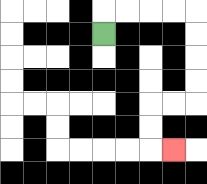{'start': '[4, 1]', 'end': '[7, 6]', 'path_directions': 'U,R,R,R,R,D,D,D,D,L,L,D,D,R', 'path_coordinates': '[[4, 1], [4, 0], [5, 0], [6, 0], [7, 0], [8, 0], [8, 1], [8, 2], [8, 3], [8, 4], [7, 4], [6, 4], [6, 5], [6, 6], [7, 6]]'}